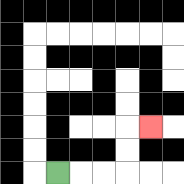{'start': '[2, 7]', 'end': '[6, 5]', 'path_directions': 'R,R,R,U,U,R', 'path_coordinates': '[[2, 7], [3, 7], [4, 7], [5, 7], [5, 6], [5, 5], [6, 5]]'}